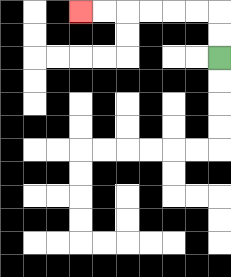{'start': '[9, 2]', 'end': '[3, 0]', 'path_directions': 'U,U,L,L,L,L,L,L', 'path_coordinates': '[[9, 2], [9, 1], [9, 0], [8, 0], [7, 0], [6, 0], [5, 0], [4, 0], [3, 0]]'}